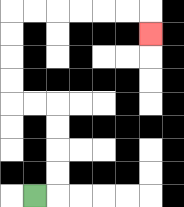{'start': '[1, 8]', 'end': '[6, 1]', 'path_directions': 'R,U,U,U,U,L,L,U,U,U,U,R,R,R,R,R,R,D', 'path_coordinates': '[[1, 8], [2, 8], [2, 7], [2, 6], [2, 5], [2, 4], [1, 4], [0, 4], [0, 3], [0, 2], [0, 1], [0, 0], [1, 0], [2, 0], [3, 0], [4, 0], [5, 0], [6, 0], [6, 1]]'}